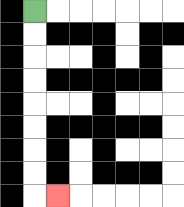{'start': '[1, 0]', 'end': '[2, 8]', 'path_directions': 'D,D,D,D,D,D,D,D,R', 'path_coordinates': '[[1, 0], [1, 1], [1, 2], [1, 3], [1, 4], [1, 5], [1, 6], [1, 7], [1, 8], [2, 8]]'}